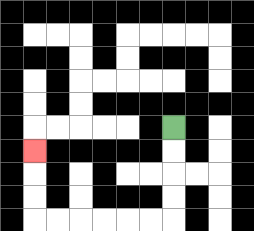{'start': '[7, 5]', 'end': '[1, 6]', 'path_directions': 'D,D,D,D,L,L,L,L,L,L,U,U,U', 'path_coordinates': '[[7, 5], [7, 6], [7, 7], [7, 8], [7, 9], [6, 9], [5, 9], [4, 9], [3, 9], [2, 9], [1, 9], [1, 8], [1, 7], [1, 6]]'}